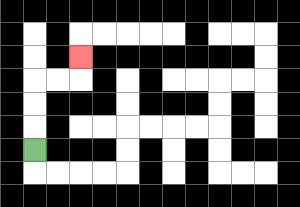{'start': '[1, 6]', 'end': '[3, 2]', 'path_directions': 'U,U,U,R,R,U', 'path_coordinates': '[[1, 6], [1, 5], [1, 4], [1, 3], [2, 3], [3, 3], [3, 2]]'}